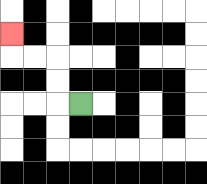{'start': '[3, 4]', 'end': '[0, 1]', 'path_directions': 'L,U,U,L,L,U', 'path_coordinates': '[[3, 4], [2, 4], [2, 3], [2, 2], [1, 2], [0, 2], [0, 1]]'}